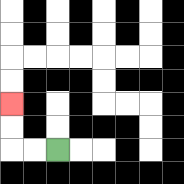{'start': '[2, 6]', 'end': '[0, 4]', 'path_directions': 'L,L,U,U', 'path_coordinates': '[[2, 6], [1, 6], [0, 6], [0, 5], [0, 4]]'}